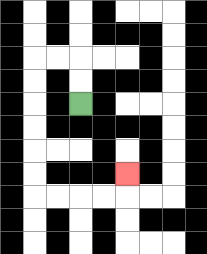{'start': '[3, 4]', 'end': '[5, 7]', 'path_directions': 'U,U,L,L,D,D,D,D,D,D,R,R,R,R,U', 'path_coordinates': '[[3, 4], [3, 3], [3, 2], [2, 2], [1, 2], [1, 3], [1, 4], [1, 5], [1, 6], [1, 7], [1, 8], [2, 8], [3, 8], [4, 8], [5, 8], [5, 7]]'}